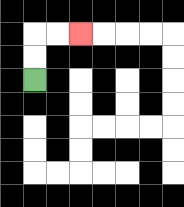{'start': '[1, 3]', 'end': '[3, 1]', 'path_directions': 'U,U,R,R', 'path_coordinates': '[[1, 3], [1, 2], [1, 1], [2, 1], [3, 1]]'}